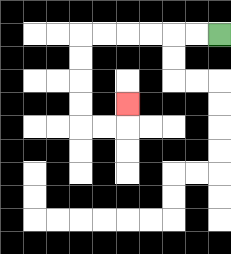{'start': '[9, 1]', 'end': '[5, 4]', 'path_directions': 'L,L,L,L,L,L,D,D,D,D,R,R,U', 'path_coordinates': '[[9, 1], [8, 1], [7, 1], [6, 1], [5, 1], [4, 1], [3, 1], [3, 2], [3, 3], [3, 4], [3, 5], [4, 5], [5, 5], [5, 4]]'}